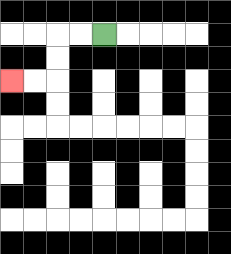{'start': '[4, 1]', 'end': '[0, 3]', 'path_directions': 'L,L,D,D,L,L', 'path_coordinates': '[[4, 1], [3, 1], [2, 1], [2, 2], [2, 3], [1, 3], [0, 3]]'}